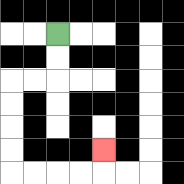{'start': '[2, 1]', 'end': '[4, 6]', 'path_directions': 'D,D,L,L,D,D,D,D,R,R,R,R,U', 'path_coordinates': '[[2, 1], [2, 2], [2, 3], [1, 3], [0, 3], [0, 4], [0, 5], [0, 6], [0, 7], [1, 7], [2, 7], [3, 7], [4, 7], [4, 6]]'}